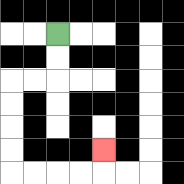{'start': '[2, 1]', 'end': '[4, 6]', 'path_directions': 'D,D,L,L,D,D,D,D,R,R,R,R,U', 'path_coordinates': '[[2, 1], [2, 2], [2, 3], [1, 3], [0, 3], [0, 4], [0, 5], [0, 6], [0, 7], [1, 7], [2, 7], [3, 7], [4, 7], [4, 6]]'}